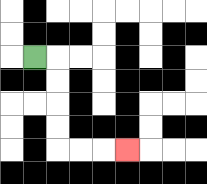{'start': '[1, 2]', 'end': '[5, 6]', 'path_directions': 'R,D,D,D,D,R,R,R', 'path_coordinates': '[[1, 2], [2, 2], [2, 3], [2, 4], [2, 5], [2, 6], [3, 6], [4, 6], [5, 6]]'}